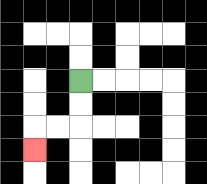{'start': '[3, 3]', 'end': '[1, 6]', 'path_directions': 'D,D,L,L,D', 'path_coordinates': '[[3, 3], [3, 4], [3, 5], [2, 5], [1, 5], [1, 6]]'}